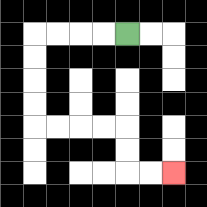{'start': '[5, 1]', 'end': '[7, 7]', 'path_directions': 'L,L,L,L,D,D,D,D,R,R,R,R,D,D,R,R', 'path_coordinates': '[[5, 1], [4, 1], [3, 1], [2, 1], [1, 1], [1, 2], [1, 3], [1, 4], [1, 5], [2, 5], [3, 5], [4, 5], [5, 5], [5, 6], [5, 7], [6, 7], [7, 7]]'}